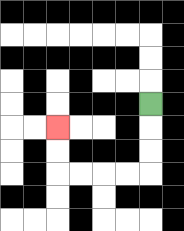{'start': '[6, 4]', 'end': '[2, 5]', 'path_directions': 'D,D,D,L,L,L,L,U,U', 'path_coordinates': '[[6, 4], [6, 5], [6, 6], [6, 7], [5, 7], [4, 7], [3, 7], [2, 7], [2, 6], [2, 5]]'}